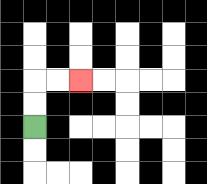{'start': '[1, 5]', 'end': '[3, 3]', 'path_directions': 'U,U,R,R', 'path_coordinates': '[[1, 5], [1, 4], [1, 3], [2, 3], [3, 3]]'}